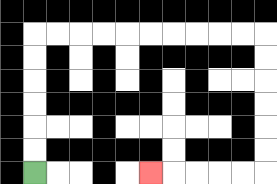{'start': '[1, 7]', 'end': '[6, 7]', 'path_directions': 'U,U,U,U,U,U,R,R,R,R,R,R,R,R,R,R,D,D,D,D,D,D,L,L,L,L,L', 'path_coordinates': '[[1, 7], [1, 6], [1, 5], [1, 4], [1, 3], [1, 2], [1, 1], [2, 1], [3, 1], [4, 1], [5, 1], [6, 1], [7, 1], [8, 1], [9, 1], [10, 1], [11, 1], [11, 2], [11, 3], [11, 4], [11, 5], [11, 6], [11, 7], [10, 7], [9, 7], [8, 7], [7, 7], [6, 7]]'}